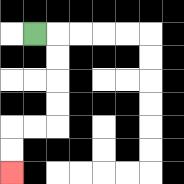{'start': '[1, 1]', 'end': '[0, 7]', 'path_directions': 'R,D,D,D,D,L,L,D,D', 'path_coordinates': '[[1, 1], [2, 1], [2, 2], [2, 3], [2, 4], [2, 5], [1, 5], [0, 5], [0, 6], [0, 7]]'}